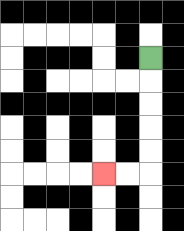{'start': '[6, 2]', 'end': '[4, 7]', 'path_directions': 'D,D,D,D,D,L,L', 'path_coordinates': '[[6, 2], [6, 3], [6, 4], [6, 5], [6, 6], [6, 7], [5, 7], [4, 7]]'}